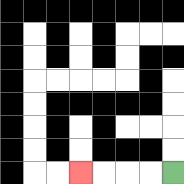{'start': '[7, 7]', 'end': '[3, 7]', 'path_directions': 'L,L,L,L', 'path_coordinates': '[[7, 7], [6, 7], [5, 7], [4, 7], [3, 7]]'}